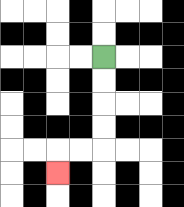{'start': '[4, 2]', 'end': '[2, 7]', 'path_directions': 'D,D,D,D,L,L,D', 'path_coordinates': '[[4, 2], [4, 3], [4, 4], [4, 5], [4, 6], [3, 6], [2, 6], [2, 7]]'}